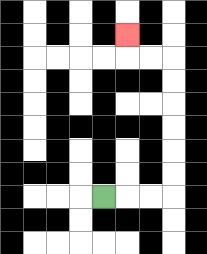{'start': '[4, 8]', 'end': '[5, 1]', 'path_directions': 'R,R,R,U,U,U,U,U,U,L,L,U', 'path_coordinates': '[[4, 8], [5, 8], [6, 8], [7, 8], [7, 7], [7, 6], [7, 5], [7, 4], [7, 3], [7, 2], [6, 2], [5, 2], [5, 1]]'}